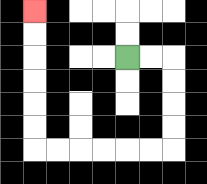{'start': '[5, 2]', 'end': '[1, 0]', 'path_directions': 'R,R,D,D,D,D,L,L,L,L,L,L,U,U,U,U,U,U', 'path_coordinates': '[[5, 2], [6, 2], [7, 2], [7, 3], [7, 4], [7, 5], [7, 6], [6, 6], [5, 6], [4, 6], [3, 6], [2, 6], [1, 6], [1, 5], [1, 4], [1, 3], [1, 2], [1, 1], [1, 0]]'}